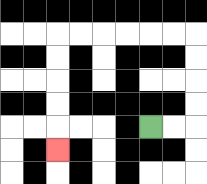{'start': '[6, 5]', 'end': '[2, 6]', 'path_directions': 'R,R,U,U,U,U,L,L,L,L,L,L,D,D,D,D,D', 'path_coordinates': '[[6, 5], [7, 5], [8, 5], [8, 4], [8, 3], [8, 2], [8, 1], [7, 1], [6, 1], [5, 1], [4, 1], [3, 1], [2, 1], [2, 2], [2, 3], [2, 4], [2, 5], [2, 6]]'}